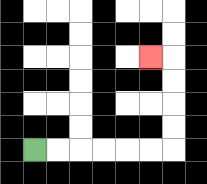{'start': '[1, 6]', 'end': '[6, 2]', 'path_directions': 'R,R,R,R,R,R,U,U,U,U,L', 'path_coordinates': '[[1, 6], [2, 6], [3, 6], [4, 6], [5, 6], [6, 6], [7, 6], [7, 5], [7, 4], [7, 3], [7, 2], [6, 2]]'}